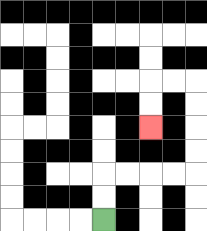{'start': '[4, 9]', 'end': '[6, 5]', 'path_directions': 'U,U,R,R,R,R,U,U,U,U,L,L,D,D', 'path_coordinates': '[[4, 9], [4, 8], [4, 7], [5, 7], [6, 7], [7, 7], [8, 7], [8, 6], [8, 5], [8, 4], [8, 3], [7, 3], [6, 3], [6, 4], [6, 5]]'}